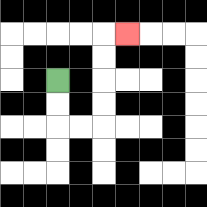{'start': '[2, 3]', 'end': '[5, 1]', 'path_directions': 'D,D,R,R,U,U,U,U,R', 'path_coordinates': '[[2, 3], [2, 4], [2, 5], [3, 5], [4, 5], [4, 4], [4, 3], [4, 2], [4, 1], [5, 1]]'}